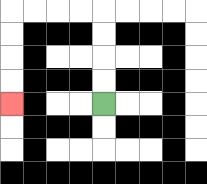{'start': '[4, 4]', 'end': '[0, 4]', 'path_directions': 'U,U,U,U,L,L,L,L,D,D,D,D', 'path_coordinates': '[[4, 4], [4, 3], [4, 2], [4, 1], [4, 0], [3, 0], [2, 0], [1, 0], [0, 0], [0, 1], [0, 2], [0, 3], [0, 4]]'}